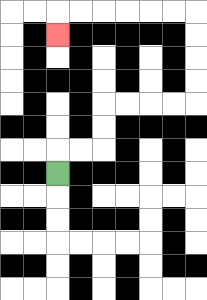{'start': '[2, 7]', 'end': '[2, 1]', 'path_directions': 'U,R,R,U,U,R,R,R,R,U,U,U,U,L,L,L,L,L,L,D', 'path_coordinates': '[[2, 7], [2, 6], [3, 6], [4, 6], [4, 5], [4, 4], [5, 4], [6, 4], [7, 4], [8, 4], [8, 3], [8, 2], [8, 1], [8, 0], [7, 0], [6, 0], [5, 0], [4, 0], [3, 0], [2, 0], [2, 1]]'}